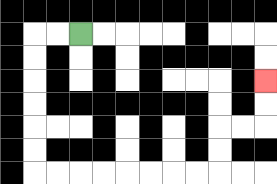{'start': '[3, 1]', 'end': '[11, 3]', 'path_directions': 'L,L,D,D,D,D,D,D,R,R,R,R,R,R,R,R,U,U,R,R,U,U', 'path_coordinates': '[[3, 1], [2, 1], [1, 1], [1, 2], [1, 3], [1, 4], [1, 5], [1, 6], [1, 7], [2, 7], [3, 7], [4, 7], [5, 7], [6, 7], [7, 7], [8, 7], [9, 7], [9, 6], [9, 5], [10, 5], [11, 5], [11, 4], [11, 3]]'}